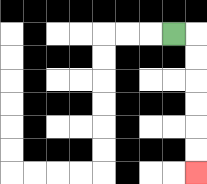{'start': '[7, 1]', 'end': '[8, 7]', 'path_directions': 'R,D,D,D,D,D,D', 'path_coordinates': '[[7, 1], [8, 1], [8, 2], [8, 3], [8, 4], [8, 5], [8, 6], [8, 7]]'}